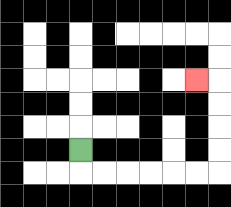{'start': '[3, 6]', 'end': '[8, 3]', 'path_directions': 'D,R,R,R,R,R,R,U,U,U,U,L', 'path_coordinates': '[[3, 6], [3, 7], [4, 7], [5, 7], [6, 7], [7, 7], [8, 7], [9, 7], [9, 6], [9, 5], [9, 4], [9, 3], [8, 3]]'}